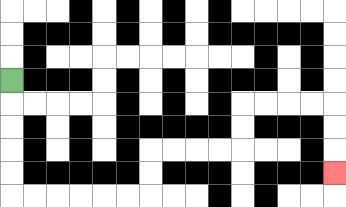{'start': '[0, 3]', 'end': '[14, 7]', 'path_directions': 'D,D,D,D,D,R,R,R,R,R,R,U,U,R,R,R,R,U,U,R,R,R,R,D,D,D', 'path_coordinates': '[[0, 3], [0, 4], [0, 5], [0, 6], [0, 7], [0, 8], [1, 8], [2, 8], [3, 8], [4, 8], [5, 8], [6, 8], [6, 7], [6, 6], [7, 6], [8, 6], [9, 6], [10, 6], [10, 5], [10, 4], [11, 4], [12, 4], [13, 4], [14, 4], [14, 5], [14, 6], [14, 7]]'}